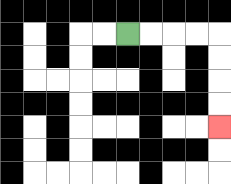{'start': '[5, 1]', 'end': '[9, 5]', 'path_directions': 'R,R,R,R,D,D,D,D', 'path_coordinates': '[[5, 1], [6, 1], [7, 1], [8, 1], [9, 1], [9, 2], [9, 3], [9, 4], [9, 5]]'}